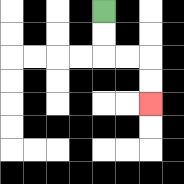{'start': '[4, 0]', 'end': '[6, 4]', 'path_directions': 'D,D,R,R,D,D', 'path_coordinates': '[[4, 0], [4, 1], [4, 2], [5, 2], [6, 2], [6, 3], [6, 4]]'}